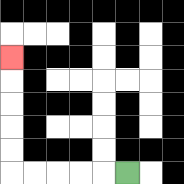{'start': '[5, 7]', 'end': '[0, 2]', 'path_directions': 'L,L,L,L,L,U,U,U,U,U', 'path_coordinates': '[[5, 7], [4, 7], [3, 7], [2, 7], [1, 7], [0, 7], [0, 6], [0, 5], [0, 4], [0, 3], [0, 2]]'}